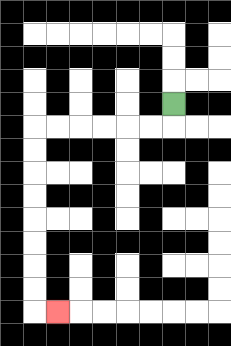{'start': '[7, 4]', 'end': '[2, 13]', 'path_directions': 'D,L,L,L,L,L,L,D,D,D,D,D,D,D,D,R', 'path_coordinates': '[[7, 4], [7, 5], [6, 5], [5, 5], [4, 5], [3, 5], [2, 5], [1, 5], [1, 6], [1, 7], [1, 8], [1, 9], [1, 10], [1, 11], [1, 12], [1, 13], [2, 13]]'}